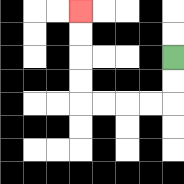{'start': '[7, 2]', 'end': '[3, 0]', 'path_directions': 'D,D,L,L,L,L,U,U,U,U', 'path_coordinates': '[[7, 2], [7, 3], [7, 4], [6, 4], [5, 4], [4, 4], [3, 4], [3, 3], [3, 2], [3, 1], [3, 0]]'}